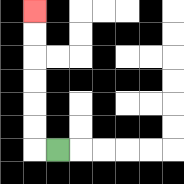{'start': '[2, 6]', 'end': '[1, 0]', 'path_directions': 'L,U,U,U,U,U,U', 'path_coordinates': '[[2, 6], [1, 6], [1, 5], [1, 4], [1, 3], [1, 2], [1, 1], [1, 0]]'}